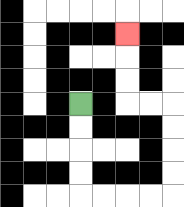{'start': '[3, 4]', 'end': '[5, 1]', 'path_directions': 'D,D,D,D,R,R,R,R,U,U,U,U,L,L,U,U,U', 'path_coordinates': '[[3, 4], [3, 5], [3, 6], [3, 7], [3, 8], [4, 8], [5, 8], [6, 8], [7, 8], [7, 7], [7, 6], [7, 5], [7, 4], [6, 4], [5, 4], [5, 3], [5, 2], [5, 1]]'}